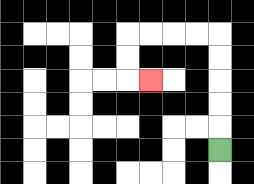{'start': '[9, 6]', 'end': '[6, 3]', 'path_directions': 'U,U,U,U,U,L,L,L,L,D,D,R', 'path_coordinates': '[[9, 6], [9, 5], [9, 4], [9, 3], [9, 2], [9, 1], [8, 1], [7, 1], [6, 1], [5, 1], [5, 2], [5, 3], [6, 3]]'}